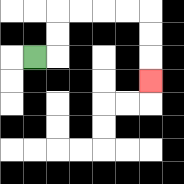{'start': '[1, 2]', 'end': '[6, 3]', 'path_directions': 'R,U,U,R,R,R,R,D,D,D', 'path_coordinates': '[[1, 2], [2, 2], [2, 1], [2, 0], [3, 0], [4, 0], [5, 0], [6, 0], [6, 1], [6, 2], [6, 3]]'}